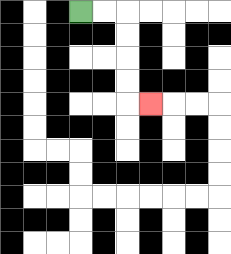{'start': '[3, 0]', 'end': '[6, 4]', 'path_directions': 'R,R,D,D,D,D,R', 'path_coordinates': '[[3, 0], [4, 0], [5, 0], [5, 1], [5, 2], [5, 3], [5, 4], [6, 4]]'}